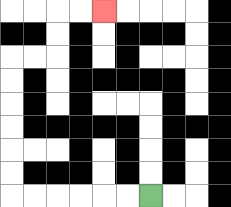{'start': '[6, 8]', 'end': '[4, 0]', 'path_directions': 'L,L,L,L,L,L,U,U,U,U,U,U,R,R,U,U,R,R', 'path_coordinates': '[[6, 8], [5, 8], [4, 8], [3, 8], [2, 8], [1, 8], [0, 8], [0, 7], [0, 6], [0, 5], [0, 4], [0, 3], [0, 2], [1, 2], [2, 2], [2, 1], [2, 0], [3, 0], [4, 0]]'}